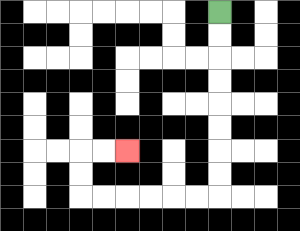{'start': '[9, 0]', 'end': '[5, 6]', 'path_directions': 'D,D,D,D,D,D,D,D,L,L,L,L,L,L,U,U,R,R', 'path_coordinates': '[[9, 0], [9, 1], [9, 2], [9, 3], [9, 4], [9, 5], [9, 6], [9, 7], [9, 8], [8, 8], [7, 8], [6, 8], [5, 8], [4, 8], [3, 8], [3, 7], [3, 6], [4, 6], [5, 6]]'}